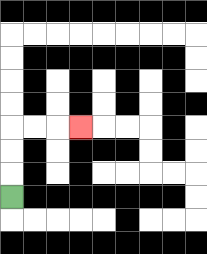{'start': '[0, 8]', 'end': '[3, 5]', 'path_directions': 'U,U,U,R,R,R', 'path_coordinates': '[[0, 8], [0, 7], [0, 6], [0, 5], [1, 5], [2, 5], [3, 5]]'}